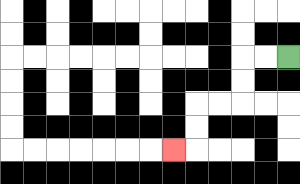{'start': '[12, 2]', 'end': '[7, 6]', 'path_directions': 'L,L,D,D,L,L,D,D,L', 'path_coordinates': '[[12, 2], [11, 2], [10, 2], [10, 3], [10, 4], [9, 4], [8, 4], [8, 5], [8, 6], [7, 6]]'}